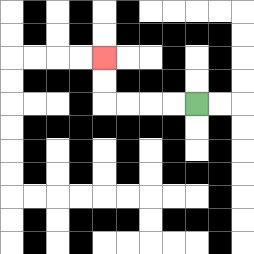{'start': '[8, 4]', 'end': '[4, 2]', 'path_directions': 'L,L,L,L,U,U', 'path_coordinates': '[[8, 4], [7, 4], [6, 4], [5, 4], [4, 4], [4, 3], [4, 2]]'}